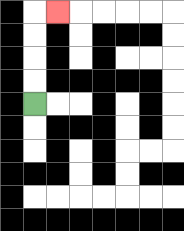{'start': '[1, 4]', 'end': '[2, 0]', 'path_directions': 'U,U,U,U,R', 'path_coordinates': '[[1, 4], [1, 3], [1, 2], [1, 1], [1, 0], [2, 0]]'}